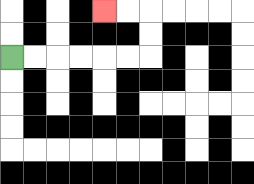{'start': '[0, 2]', 'end': '[4, 0]', 'path_directions': 'R,R,R,R,R,R,U,U,L,L', 'path_coordinates': '[[0, 2], [1, 2], [2, 2], [3, 2], [4, 2], [5, 2], [6, 2], [6, 1], [6, 0], [5, 0], [4, 0]]'}